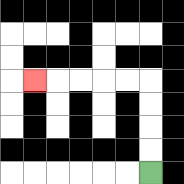{'start': '[6, 7]', 'end': '[1, 3]', 'path_directions': 'U,U,U,U,L,L,L,L,L', 'path_coordinates': '[[6, 7], [6, 6], [6, 5], [6, 4], [6, 3], [5, 3], [4, 3], [3, 3], [2, 3], [1, 3]]'}